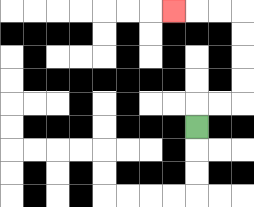{'start': '[8, 5]', 'end': '[7, 0]', 'path_directions': 'U,R,R,U,U,U,U,L,L,L', 'path_coordinates': '[[8, 5], [8, 4], [9, 4], [10, 4], [10, 3], [10, 2], [10, 1], [10, 0], [9, 0], [8, 0], [7, 0]]'}